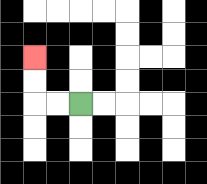{'start': '[3, 4]', 'end': '[1, 2]', 'path_directions': 'L,L,U,U', 'path_coordinates': '[[3, 4], [2, 4], [1, 4], [1, 3], [1, 2]]'}